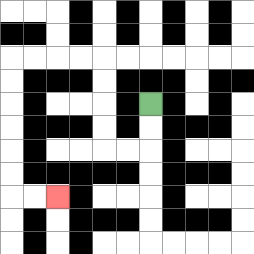{'start': '[6, 4]', 'end': '[2, 8]', 'path_directions': 'D,D,L,L,U,U,U,U,L,L,L,L,D,D,D,D,D,D,R,R', 'path_coordinates': '[[6, 4], [6, 5], [6, 6], [5, 6], [4, 6], [4, 5], [4, 4], [4, 3], [4, 2], [3, 2], [2, 2], [1, 2], [0, 2], [0, 3], [0, 4], [0, 5], [0, 6], [0, 7], [0, 8], [1, 8], [2, 8]]'}